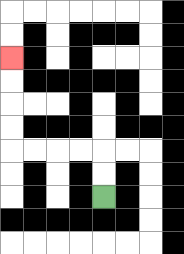{'start': '[4, 8]', 'end': '[0, 2]', 'path_directions': 'U,U,L,L,L,L,U,U,U,U', 'path_coordinates': '[[4, 8], [4, 7], [4, 6], [3, 6], [2, 6], [1, 6], [0, 6], [0, 5], [0, 4], [0, 3], [0, 2]]'}